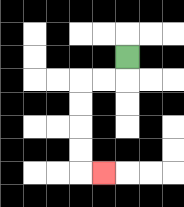{'start': '[5, 2]', 'end': '[4, 7]', 'path_directions': 'D,L,L,D,D,D,D,R', 'path_coordinates': '[[5, 2], [5, 3], [4, 3], [3, 3], [3, 4], [3, 5], [3, 6], [3, 7], [4, 7]]'}